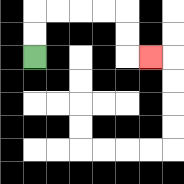{'start': '[1, 2]', 'end': '[6, 2]', 'path_directions': 'U,U,R,R,R,R,D,D,R', 'path_coordinates': '[[1, 2], [1, 1], [1, 0], [2, 0], [3, 0], [4, 0], [5, 0], [5, 1], [5, 2], [6, 2]]'}